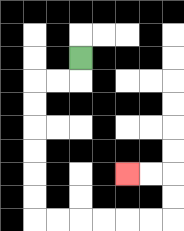{'start': '[3, 2]', 'end': '[5, 7]', 'path_directions': 'D,L,L,D,D,D,D,D,D,R,R,R,R,R,R,U,U,L,L', 'path_coordinates': '[[3, 2], [3, 3], [2, 3], [1, 3], [1, 4], [1, 5], [1, 6], [1, 7], [1, 8], [1, 9], [2, 9], [3, 9], [4, 9], [5, 9], [6, 9], [7, 9], [7, 8], [7, 7], [6, 7], [5, 7]]'}